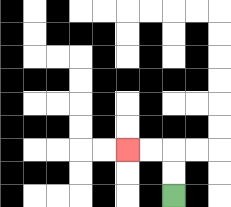{'start': '[7, 8]', 'end': '[5, 6]', 'path_directions': 'U,U,L,L', 'path_coordinates': '[[7, 8], [7, 7], [7, 6], [6, 6], [5, 6]]'}